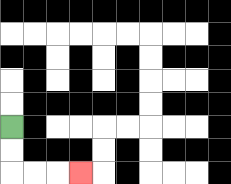{'start': '[0, 5]', 'end': '[3, 7]', 'path_directions': 'D,D,R,R,R', 'path_coordinates': '[[0, 5], [0, 6], [0, 7], [1, 7], [2, 7], [3, 7]]'}